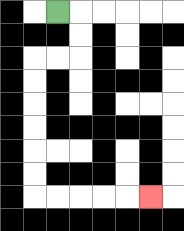{'start': '[2, 0]', 'end': '[6, 8]', 'path_directions': 'R,D,D,L,L,D,D,D,D,D,D,R,R,R,R,R', 'path_coordinates': '[[2, 0], [3, 0], [3, 1], [3, 2], [2, 2], [1, 2], [1, 3], [1, 4], [1, 5], [1, 6], [1, 7], [1, 8], [2, 8], [3, 8], [4, 8], [5, 8], [6, 8]]'}